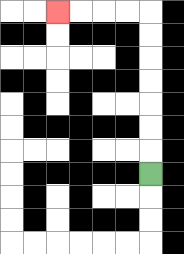{'start': '[6, 7]', 'end': '[2, 0]', 'path_directions': 'U,U,U,U,U,U,U,L,L,L,L', 'path_coordinates': '[[6, 7], [6, 6], [6, 5], [6, 4], [6, 3], [6, 2], [6, 1], [6, 0], [5, 0], [4, 0], [3, 0], [2, 0]]'}